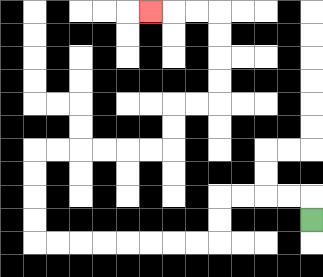{'start': '[13, 9]', 'end': '[6, 0]', 'path_directions': 'U,L,L,L,L,D,D,L,L,L,L,L,L,L,L,U,U,U,U,R,R,R,R,R,R,U,U,R,R,U,U,U,U,L,L,L', 'path_coordinates': '[[13, 9], [13, 8], [12, 8], [11, 8], [10, 8], [9, 8], [9, 9], [9, 10], [8, 10], [7, 10], [6, 10], [5, 10], [4, 10], [3, 10], [2, 10], [1, 10], [1, 9], [1, 8], [1, 7], [1, 6], [2, 6], [3, 6], [4, 6], [5, 6], [6, 6], [7, 6], [7, 5], [7, 4], [8, 4], [9, 4], [9, 3], [9, 2], [9, 1], [9, 0], [8, 0], [7, 0], [6, 0]]'}